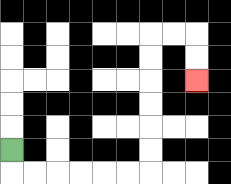{'start': '[0, 6]', 'end': '[8, 3]', 'path_directions': 'D,R,R,R,R,R,R,U,U,U,U,U,U,R,R,D,D', 'path_coordinates': '[[0, 6], [0, 7], [1, 7], [2, 7], [3, 7], [4, 7], [5, 7], [6, 7], [6, 6], [6, 5], [6, 4], [6, 3], [6, 2], [6, 1], [7, 1], [8, 1], [8, 2], [8, 3]]'}